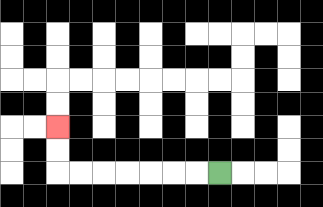{'start': '[9, 7]', 'end': '[2, 5]', 'path_directions': 'L,L,L,L,L,L,L,U,U', 'path_coordinates': '[[9, 7], [8, 7], [7, 7], [6, 7], [5, 7], [4, 7], [3, 7], [2, 7], [2, 6], [2, 5]]'}